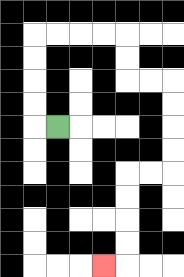{'start': '[2, 5]', 'end': '[4, 11]', 'path_directions': 'L,U,U,U,U,R,R,R,R,D,D,R,R,D,D,D,D,L,L,D,D,D,D,L', 'path_coordinates': '[[2, 5], [1, 5], [1, 4], [1, 3], [1, 2], [1, 1], [2, 1], [3, 1], [4, 1], [5, 1], [5, 2], [5, 3], [6, 3], [7, 3], [7, 4], [7, 5], [7, 6], [7, 7], [6, 7], [5, 7], [5, 8], [5, 9], [5, 10], [5, 11], [4, 11]]'}